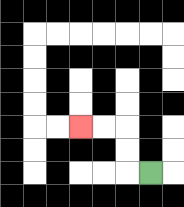{'start': '[6, 7]', 'end': '[3, 5]', 'path_directions': 'L,U,U,L,L', 'path_coordinates': '[[6, 7], [5, 7], [5, 6], [5, 5], [4, 5], [3, 5]]'}